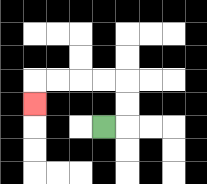{'start': '[4, 5]', 'end': '[1, 4]', 'path_directions': 'R,U,U,L,L,L,L,D', 'path_coordinates': '[[4, 5], [5, 5], [5, 4], [5, 3], [4, 3], [3, 3], [2, 3], [1, 3], [1, 4]]'}